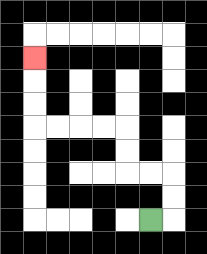{'start': '[6, 9]', 'end': '[1, 2]', 'path_directions': 'R,U,U,L,L,U,U,L,L,L,L,U,U,U', 'path_coordinates': '[[6, 9], [7, 9], [7, 8], [7, 7], [6, 7], [5, 7], [5, 6], [5, 5], [4, 5], [3, 5], [2, 5], [1, 5], [1, 4], [1, 3], [1, 2]]'}